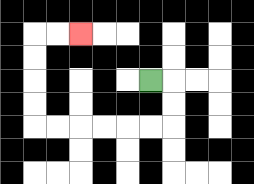{'start': '[6, 3]', 'end': '[3, 1]', 'path_directions': 'R,D,D,L,L,L,L,L,L,U,U,U,U,R,R', 'path_coordinates': '[[6, 3], [7, 3], [7, 4], [7, 5], [6, 5], [5, 5], [4, 5], [3, 5], [2, 5], [1, 5], [1, 4], [1, 3], [1, 2], [1, 1], [2, 1], [3, 1]]'}